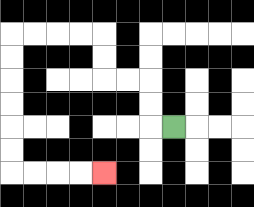{'start': '[7, 5]', 'end': '[4, 7]', 'path_directions': 'L,U,U,L,L,U,U,L,L,L,L,D,D,D,D,D,D,R,R,R,R', 'path_coordinates': '[[7, 5], [6, 5], [6, 4], [6, 3], [5, 3], [4, 3], [4, 2], [4, 1], [3, 1], [2, 1], [1, 1], [0, 1], [0, 2], [0, 3], [0, 4], [0, 5], [0, 6], [0, 7], [1, 7], [2, 7], [3, 7], [4, 7]]'}